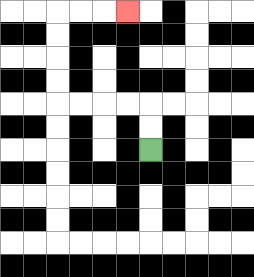{'start': '[6, 6]', 'end': '[5, 0]', 'path_directions': 'U,U,L,L,L,L,U,U,U,U,R,R,R', 'path_coordinates': '[[6, 6], [6, 5], [6, 4], [5, 4], [4, 4], [3, 4], [2, 4], [2, 3], [2, 2], [2, 1], [2, 0], [3, 0], [4, 0], [5, 0]]'}